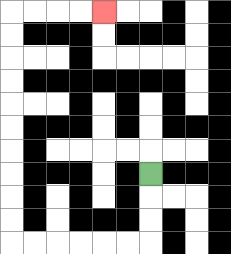{'start': '[6, 7]', 'end': '[4, 0]', 'path_directions': 'D,D,D,L,L,L,L,L,L,U,U,U,U,U,U,U,U,U,U,R,R,R,R', 'path_coordinates': '[[6, 7], [6, 8], [6, 9], [6, 10], [5, 10], [4, 10], [3, 10], [2, 10], [1, 10], [0, 10], [0, 9], [0, 8], [0, 7], [0, 6], [0, 5], [0, 4], [0, 3], [0, 2], [0, 1], [0, 0], [1, 0], [2, 0], [3, 0], [4, 0]]'}